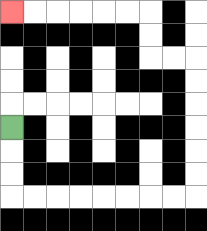{'start': '[0, 5]', 'end': '[0, 0]', 'path_directions': 'D,D,D,R,R,R,R,R,R,R,R,U,U,U,U,U,U,L,L,U,U,L,L,L,L,L,L', 'path_coordinates': '[[0, 5], [0, 6], [0, 7], [0, 8], [1, 8], [2, 8], [3, 8], [4, 8], [5, 8], [6, 8], [7, 8], [8, 8], [8, 7], [8, 6], [8, 5], [8, 4], [8, 3], [8, 2], [7, 2], [6, 2], [6, 1], [6, 0], [5, 0], [4, 0], [3, 0], [2, 0], [1, 0], [0, 0]]'}